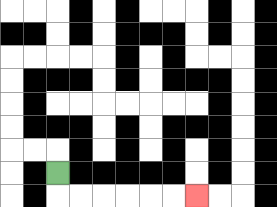{'start': '[2, 7]', 'end': '[8, 8]', 'path_directions': 'D,R,R,R,R,R,R', 'path_coordinates': '[[2, 7], [2, 8], [3, 8], [4, 8], [5, 8], [6, 8], [7, 8], [8, 8]]'}